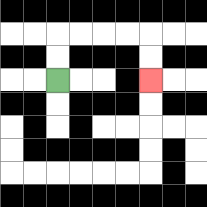{'start': '[2, 3]', 'end': '[6, 3]', 'path_directions': 'U,U,R,R,R,R,D,D', 'path_coordinates': '[[2, 3], [2, 2], [2, 1], [3, 1], [4, 1], [5, 1], [6, 1], [6, 2], [6, 3]]'}